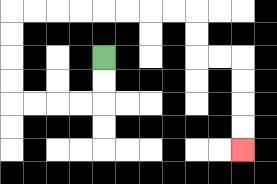{'start': '[4, 2]', 'end': '[10, 6]', 'path_directions': 'D,D,L,L,L,L,U,U,U,U,R,R,R,R,R,R,R,R,D,D,R,R,D,D,D,D', 'path_coordinates': '[[4, 2], [4, 3], [4, 4], [3, 4], [2, 4], [1, 4], [0, 4], [0, 3], [0, 2], [0, 1], [0, 0], [1, 0], [2, 0], [3, 0], [4, 0], [5, 0], [6, 0], [7, 0], [8, 0], [8, 1], [8, 2], [9, 2], [10, 2], [10, 3], [10, 4], [10, 5], [10, 6]]'}